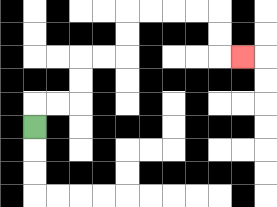{'start': '[1, 5]', 'end': '[10, 2]', 'path_directions': 'U,R,R,U,U,R,R,U,U,R,R,R,R,D,D,R', 'path_coordinates': '[[1, 5], [1, 4], [2, 4], [3, 4], [3, 3], [3, 2], [4, 2], [5, 2], [5, 1], [5, 0], [6, 0], [7, 0], [8, 0], [9, 0], [9, 1], [9, 2], [10, 2]]'}